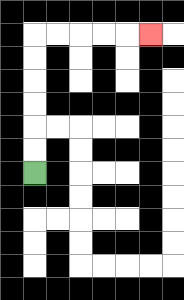{'start': '[1, 7]', 'end': '[6, 1]', 'path_directions': 'U,U,U,U,U,U,R,R,R,R,R', 'path_coordinates': '[[1, 7], [1, 6], [1, 5], [1, 4], [1, 3], [1, 2], [1, 1], [2, 1], [3, 1], [4, 1], [5, 1], [6, 1]]'}